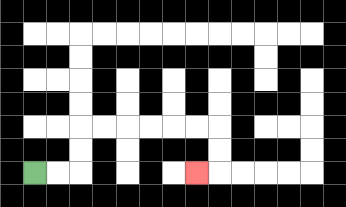{'start': '[1, 7]', 'end': '[8, 7]', 'path_directions': 'R,R,U,U,R,R,R,R,R,R,D,D,L', 'path_coordinates': '[[1, 7], [2, 7], [3, 7], [3, 6], [3, 5], [4, 5], [5, 5], [6, 5], [7, 5], [8, 5], [9, 5], [9, 6], [9, 7], [8, 7]]'}